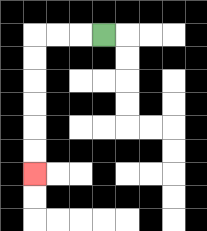{'start': '[4, 1]', 'end': '[1, 7]', 'path_directions': 'L,L,L,D,D,D,D,D,D', 'path_coordinates': '[[4, 1], [3, 1], [2, 1], [1, 1], [1, 2], [1, 3], [1, 4], [1, 5], [1, 6], [1, 7]]'}